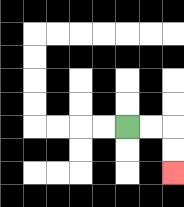{'start': '[5, 5]', 'end': '[7, 7]', 'path_directions': 'R,R,D,D', 'path_coordinates': '[[5, 5], [6, 5], [7, 5], [7, 6], [7, 7]]'}